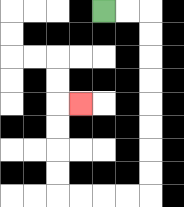{'start': '[4, 0]', 'end': '[3, 4]', 'path_directions': 'R,R,D,D,D,D,D,D,D,D,L,L,L,L,U,U,U,U,R', 'path_coordinates': '[[4, 0], [5, 0], [6, 0], [6, 1], [6, 2], [6, 3], [6, 4], [6, 5], [6, 6], [6, 7], [6, 8], [5, 8], [4, 8], [3, 8], [2, 8], [2, 7], [2, 6], [2, 5], [2, 4], [3, 4]]'}